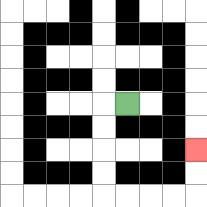{'start': '[5, 4]', 'end': '[8, 6]', 'path_directions': 'L,D,D,D,D,R,R,R,R,U,U', 'path_coordinates': '[[5, 4], [4, 4], [4, 5], [4, 6], [4, 7], [4, 8], [5, 8], [6, 8], [7, 8], [8, 8], [8, 7], [8, 6]]'}